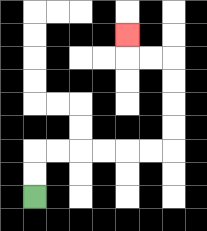{'start': '[1, 8]', 'end': '[5, 1]', 'path_directions': 'U,U,R,R,R,R,R,R,U,U,U,U,L,L,U', 'path_coordinates': '[[1, 8], [1, 7], [1, 6], [2, 6], [3, 6], [4, 6], [5, 6], [6, 6], [7, 6], [7, 5], [7, 4], [7, 3], [7, 2], [6, 2], [5, 2], [5, 1]]'}